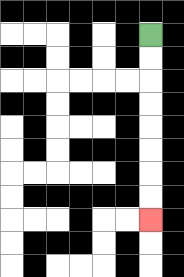{'start': '[6, 1]', 'end': '[6, 9]', 'path_directions': 'D,D,D,D,D,D,D,D', 'path_coordinates': '[[6, 1], [6, 2], [6, 3], [6, 4], [6, 5], [6, 6], [6, 7], [6, 8], [6, 9]]'}